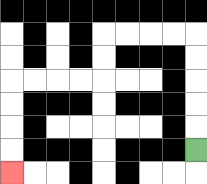{'start': '[8, 6]', 'end': '[0, 7]', 'path_directions': 'U,U,U,U,U,L,L,L,L,D,D,L,L,L,L,D,D,D,D', 'path_coordinates': '[[8, 6], [8, 5], [8, 4], [8, 3], [8, 2], [8, 1], [7, 1], [6, 1], [5, 1], [4, 1], [4, 2], [4, 3], [3, 3], [2, 3], [1, 3], [0, 3], [0, 4], [0, 5], [0, 6], [0, 7]]'}